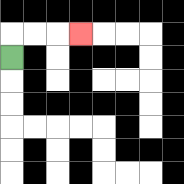{'start': '[0, 2]', 'end': '[3, 1]', 'path_directions': 'U,R,R,R', 'path_coordinates': '[[0, 2], [0, 1], [1, 1], [2, 1], [3, 1]]'}